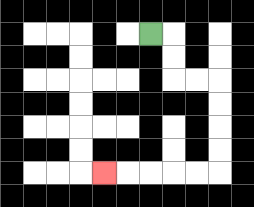{'start': '[6, 1]', 'end': '[4, 7]', 'path_directions': 'R,D,D,R,R,D,D,D,D,L,L,L,L,L', 'path_coordinates': '[[6, 1], [7, 1], [7, 2], [7, 3], [8, 3], [9, 3], [9, 4], [9, 5], [9, 6], [9, 7], [8, 7], [7, 7], [6, 7], [5, 7], [4, 7]]'}